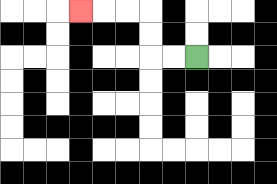{'start': '[8, 2]', 'end': '[3, 0]', 'path_directions': 'L,L,U,U,L,L,L', 'path_coordinates': '[[8, 2], [7, 2], [6, 2], [6, 1], [6, 0], [5, 0], [4, 0], [3, 0]]'}